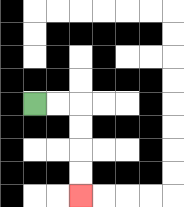{'start': '[1, 4]', 'end': '[3, 8]', 'path_directions': 'R,R,D,D,D,D', 'path_coordinates': '[[1, 4], [2, 4], [3, 4], [3, 5], [3, 6], [3, 7], [3, 8]]'}